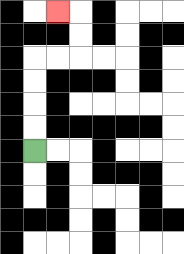{'start': '[1, 6]', 'end': '[2, 0]', 'path_directions': 'U,U,U,U,R,R,U,U,L', 'path_coordinates': '[[1, 6], [1, 5], [1, 4], [1, 3], [1, 2], [2, 2], [3, 2], [3, 1], [3, 0], [2, 0]]'}